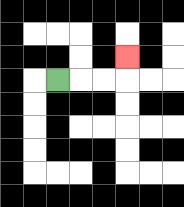{'start': '[2, 3]', 'end': '[5, 2]', 'path_directions': 'R,R,R,U', 'path_coordinates': '[[2, 3], [3, 3], [4, 3], [5, 3], [5, 2]]'}